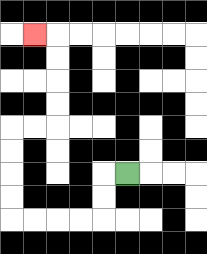{'start': '[5, 7]', 'end': '[1, 1]', 'path_directions': 'L,D,D,L,L,L,L,U,U,U,U,R,R,U,U,U,U,L', 'path_coordinates': '[[5, 7], [4, 7], [4, 8], [4, 9], [3, 9], [2, 9], [1, 9], [0, 9], [0, 8], [0, 7], [0, 6], [0, 5], [1, 5], [2, 5], [2, 4], [2, 3], [2, 2], [2, 1], [1, 1]]'}